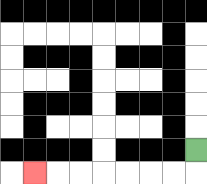{'start': '[8, 6]', 'end': '[1, 7]', 'path_directions': 'D,L,L,L,L,L,L,L', 'path_coordinates': '[[8, 6], [8, 7], [7, 7], [6, 7], [5, 7], [4, 7], [3, 7], [2, 7], [1, 7]]'}